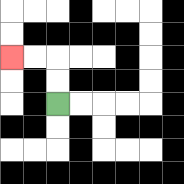{'start': '[2, 4]', 'end': '[0, 2]', 'path_directions': 'U,U,L,L', 'path_coordinates': '[[2, 4], [2, 3], [2, 2], [1, 2], [0, 2]]'}